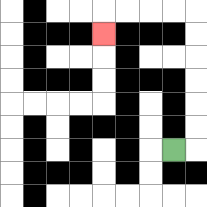{'start': '[7, 6]', 'end': '[4, 1]', 'path_directions': 'R,U,U,U,U,U,U,L,L,L,L,D', 'path_coordinates': '[[7, 6], [8, 6], [8, 5], [8, 4], [8, 3], [8, 2], [8, 1], [8, 0], [7, 0], [6, 0], [5, 0], [4, 0], [4, 1]]'}